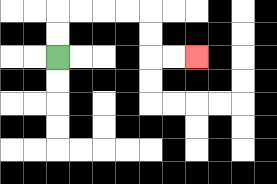{'start': '[2, 2]', 'end': '[8, 2]', 'path_directions': 'U,U,R,R,R,R,D,D,R,R', 'path_coordinates': '[[2, 2], [2, 1], [2, 0], [3, 0], [4, 0], [5, 0], [6, 0], [6, 1], [6, 2], [7, 2], [8, 2]]'}